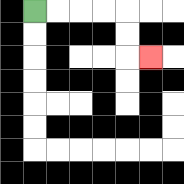{'start': '[1, 0]', 'end': '[6, 2]', 'path_directions': 'R,R,R,R,D,D,R', 'path_coordinates': '[[1, 0], [2, 0], [3, 0], [4, 0], [5, 0], [5, 1], [5, 2], [6, 2]]'}